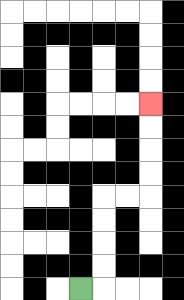{'start': '[3, 12]', 'end': '[6, 4]', 'path_directions': 'R,U,U,U,U,R,R,U,U,U,U', 'path_coordinates': '[[3, 12], [4, 12], [4, 11], [4, 10], [4, 9], [4, 8], [5, 8], [6, 8], [6, 7], [6, 6], [6, 5], [6, 4]]'}